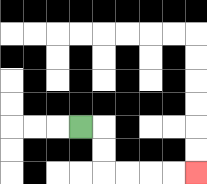{'start': '[3, 5]', 'end': '[8, 7]', 'path_directions': 'R,D,D,R,R,R,R', 'path_coordinates': '[[3, 5], [4, 5], [4, 6], [4, 7], [5, 7], [6, 7], [7, 7], [8, 7]]'}